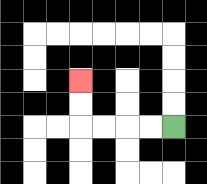{'start': '[7, 5]', 'end': '[3, 3]', 'path_directions': 'L,L,L,L,U,U', 'path_coordinates': '[[7, 5], [6, 5], [5, 5], [4, 5], [3, 5], [3, 4], [3, 3]]'}